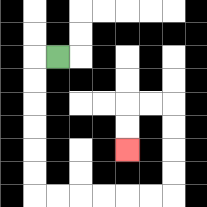{'start': '[2, 2]', 'end': '[5, 6]', 'path_directions': 'L,D,D,D,D,D,D,R,R,R,R,R,R,U,U,U,U,L,L,D,D', 'path_coordinates': '[[2, 2], [1, 2], [1, 3], [1, 4], [1, 5], [1, 6], [1, 7], [1, 8], [2, 8], [3, 8], [4, 8], [5, 8], [6, 8], [7, 8], [7, 7], [7, 6], [7, 5], [7, 4], [6, 4], [5, 4], [5, 5], [5, 6]]'}